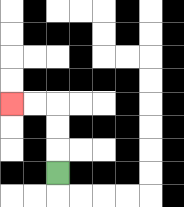{'start': '[2, 7]', 'end': '[0, 4]', 'path_directions': 'U,U,U,L,L', 'path_coordinates': '[[2, 7], [2, 6], [2, 5], [2, 4], [1, 4], [0, 4]]'}